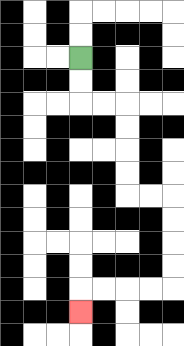{'start': '[3, 2]', 'end': '[3, 13]', 'path_directions': 'D,D,R,R,D,D,D,D,R,R,D,D,D,D,L,L,L,L,D', 'path_coordinates': '[[3, 2], [3, 3], [3, 4], [4, 4], [5, 4], [5, 5], [5, 6], [5, 7], [5, 8], [6, 8], [7, 8], [7, 9], [7, 10], [7, 11], [7, 12], [6, 12], [5, 12], [4, 12], [3, 12], [3, 13]]'}